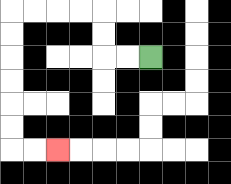{'start': '[6, 2]', 'end': '[2, 6]', 'path_directions': 'L,L,U,U,L,L,L,L,D,D,D,D,D,D,R,R', 'path_coordinates': '[[6, 2], [5, 2], [4, 2], [4, 1], [4, 0], [3, 0], [2, 0], [1, 0], [0, 0], [0, 1], [0, 2], [0, 3], [0, 4], [0, 5], [0, 6], [1, 6], [2, 6]]'}